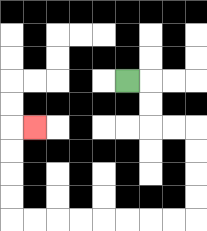{'start': '[5, 3]', 'end': '[1, 5]', 'path_directions': 'R,D,D,R,R,D,D,D,D,L,L,L,L,L,L,L,L,U,U,U,U,R', 'path_coordinates': '[[5, 3], [6, 3], [6, 4], [6, 5], [7, 5], [8, 5], [8, 6], [8, 7], [8, 8], [8, 9], [7, 9], [6, 9], [5, 9], [4, 9], [3, 9], [2, 9], [1, 9], [0, 9], [0, 8], [0, 7], [0, 6], [0, 5], [1, 5]]'}